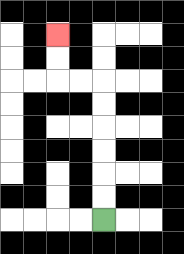{'start': '[4, 9]', 'end': '[2, 1]', 'path_directions': 'U,U,U,U,U,U,L,L,U,U', 'path_coordinates': '[[4, 9], [4, 8], [4, 7], [4, 6], [4, 5], [4, 4], [4, 3], [3, 3], [2, 3], [2, 2], [2, 1]]'}